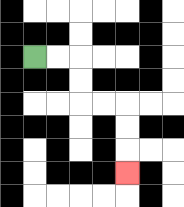{'start': '[1, 2]', 'end': '[5, 7]', 'path_directions': 'R,R,D,D,R,R,D,D,D', 'path_coordinates': '[[1, 2], [2, 2], [3, 2], [3, 3], [3, 4], [4, 4], [5, 4], [5, 5], [5, 6], [5, 7]]'}